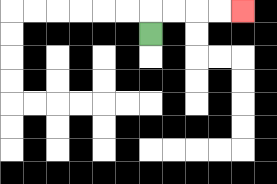{'start': '[6, 1]', 'end': '[10, 0]', 'path_directions': 'U,R,R,R,R', 'path_coordinates': '[[6, 1], [6, 0], [7, 0], [8, 0], [9, 0], [10, 0]]'}